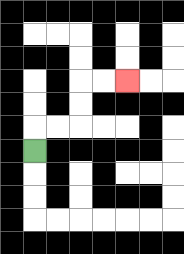{'start': '[1, 6]', 'end': '[5, 3]', 'path_directions': 'U,R,R,U,U,R,R', 'path_coordinates': '[[1, 6], [1, 5], [2, 5], [3, 5], [3, 4], [3, 3], [4, 3], [5, 3]]'}